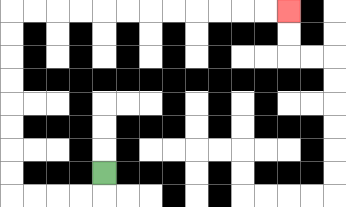{'start': '[4, 7]', 'end': '[12, 0]', 'path_directions': 'D,L,L,L,L,U,U,U,U,U,U,U,U,R,R,R,R,R,R,R,R,R,R,R,R', 'path_coordinates': '[[4, 7], [4, 8], [3, 8], [2, 8], [1, 8], [0, 8], [0, 7], [0, 6], [0, 5], [0, 4], [0, 3], [0, 2], [0, 1], [0, 0], [1, 0], [2, 0], [3, 0], [4, 0], [5, 0], [6, 0], [7, 0], [8, 0], [9, 0], [10, 0], [11, 0], [12, 0]]'}